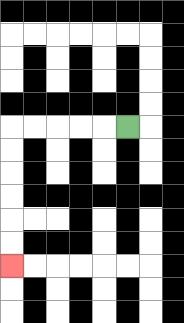{'start': '[5, 5]', 'end': '[0, 11]', 'path_directions': 'L,L,L,L,L,D,D,D,D,D,D', 'path_coordinates': '[[5, 5], [4, 5], [3, 5], [2, 5], [1, 5], [0, 5], [0, 6], [0, 7], [0, 8], [0, 9], [0, 10], [0, 11]]'}